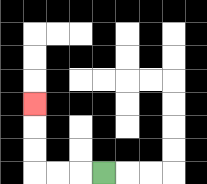{'start': '[4, 7]', 'end': '[1, 4]', 'path_directions': 'L,L,L,U,U,U', 'path_coordinates': '[[4, 7], [3, 7], [2, 7], [1, 7], [1, 6], [1, 5], [1, 4]]'}